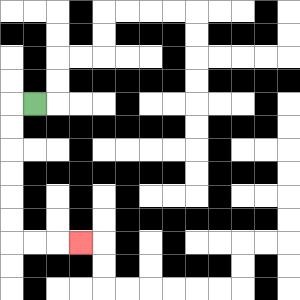{'start': '[1, 4]', 'end': '[3, 10]', 'path_directions': 'L,D,D,D,D,D,D,R,R,R', 'path_coordinates': '[[1, 4], [0, 4], [0, 5], [0, 6], [0, 7], [0, 8], [0, 9], [0, 10], [1, 10], [2, 10], [3, 10]]'}